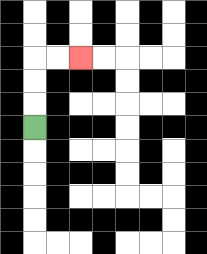{'start': '[1, 5]', 'end': '[3, 2]', 'path_directions': 'U,U,U,R,R', 'path_coordinates': '[[1, 5], [1, 4], [1, 3], [1, 2], [2, 2], [3, 2]]'}